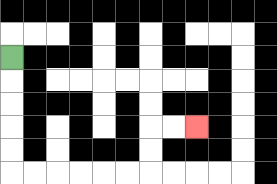{'start': '[0, 2]', 'end': '[8, 5]', 'path_directions': 'D,D,D,D,D,R,R,R,R,R,R,U,U,R,R', 'path_coordinates': '[[0, 2], [0, 3], [0, 4], [0, 5], [0, 6], [0, 7], [1, 7], [2, 7], [3, 7], [4, 7], [5, 7], [6, 7], [6, 6], [6, 5], [7, 5], [8, 5]]'}